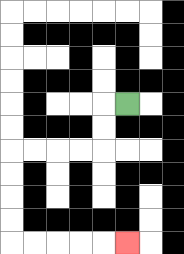{'start': '[5, 4]', 'end': '[5, 10]', 'path_directions': 'L,D,D,L,L,L,L,D,D,D,D,R,R,R,R,R', 'path_coordinates': '[[5, 4], [4, 4], [4, 5], [4, 6], [3, 6], [2, 6], [1, 6], [0, 6], [0, 7], [0, 8], [0, 9], [0, 10], [1, 10], [2, 10], [3, 10], [4, 10], [5, 10]]'}